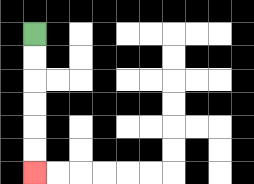{'start': '[1, 1]', 'end': '[1, 7]', 'path_directions': 'D,D,D,D,D,D', 'path_coordinates': '[[1, 1], [1, 2], [1, 3], [1, 4], [1, 5], [1, 6], [1, 7]]'}